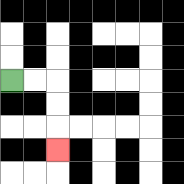{'start': '[0, 3]', 'end': '[2, 6]', 'path_directions': 'R,R,D,D,D', 'path_coordinates': '[[0, 3], [1, 3], [2, 3], [2, 4], [2, 5], [2, 6]]'}